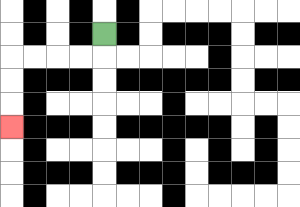{'start': '[4, 1]', 'end': '[0, 5]', 'path_directions': 'D,L,L,L,L,D,D,D', 'path_coordinates': '[[4, 1], [4, 2], [3, 2], [2, 2], [1, 2], [0, 2], [0, 3], [0, 4], [0, 5]]'}